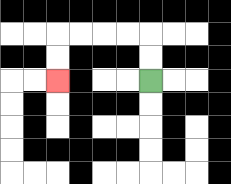{'start': '[6, 3]', 'end': '[2, 3]', 'path_directions': 'U,U,L,L,L,L,D,D', 'path_coordinates': '[[6, 3], [6, 2], [6, 1], [5, 1], [4, 1], [3, 1], [2, 1], [2, 2], [2, 3]]'}